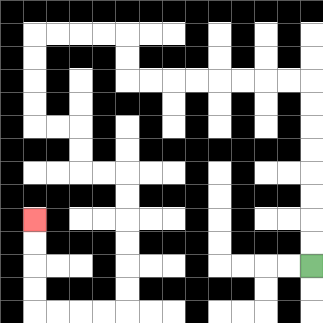{'start': '[13, 11]', 'end': '[1, 9]', 'path_directions': 'U,U,U,U,U,U,U,U,L,L,L,L,L,L,L,L,U,U,L,L,L,L,D,D,D,D,R,R,D,D,R,R,D,D,D,D,D,D,L,L,L,L,U,U,U,U', 'path_coordinates': '[[13, 11], [13, 10], [13, 9], [13, 8], [13, 7], [13, 6], [13, 5], [13, 4], [13, 3], [12, 3], [11, 3], [10, 3], [9, 3], [8, 3], [7, 3], [6, 3], [5, 3], [5, 2], [5, 1], [4, 1], [3, 1], [2, 1], [1, 1], [1, 2], [1, 3], [1, 4], [1, 5], [2, 5], [3, 5], [3, 6], [3, 7], [4, 7], [5, 7], [5, 8], [5, 9], [5, 10], [5, 11], [5, 12], [5, 13], [4, 13], [3, 13], [2, 13], [1, 13], [1, 12], [1, 11], [1, 10], [1, 9]]'}